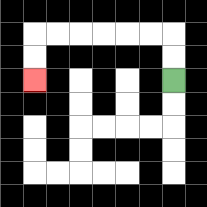{'start': '[7, 3]', 'end': '[1, 3]', 'path_directions': 'U,U,L,L,L,L,L,L,D,D', 'path_coordinates': '[[7, 3], [7, 2], [7, 1], [6, 1], [5, 1], [4, 1], [3, 1], [2, 1], [1, 1], [1, 2], [1, 3]]'}